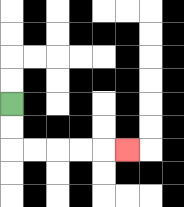{'start': '[0, 4]', 'end': '[5, 6]', 'path_directions': 'D,D,R,R,R,R,R', 'path_coordinates': '[[0, 4], [0, 5], [0, 6], [1, 6], [2, 6], [3, 6], [4, 6], [5, 6]]'}